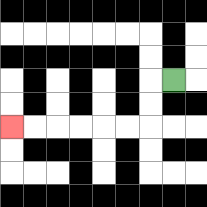{'start': '[7, 3]', 'end': '[0, 5]', 'path_directions': 'L,D,D,L,L,L,L,L,L', 'path_coordinates': '[[7, 3], [6, 3], [6, 4], [6, 5], [5, 5], [4, 5], [3, 5], [2, 5], [1, 5], [0, 5]]'}